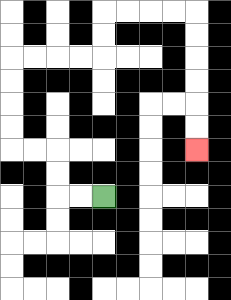{'start': '[4, 8]', 'end': '[8, 6]', 'path_directions': 'L,L,U,U,L,L,U,U,U,U,R,R,R,R,U,U,R,R,R,R,D,D,D,D,D,D', 'path_coordinates': '[[4, 8], [3, 8], [2, 8], [2, 7], [2, 6], [1, 6], [0, 6], [0, 5], [0, 4], [0, 3], [0, 2], [1, 2], [2, 2], [3, 2], [4, 2], [4, 1], [4, 0], [5, 0], [6, 0], [7, 0], [8, 0], [8, 1], [8, 2], [8, 3], [8, 4], [8, 5], [8, 6]]'}